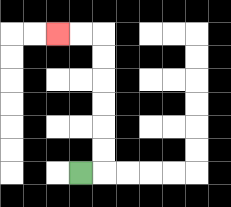{'start': '[3, 7]', 'end': '[2, 1]', 'path_directions': 'R,U,U,U,U,U,U,L,L', 'path_coordinates': '[[3, 7], [4, 7], [4, 6], [4, 5], [4, 4], [4, 3], [4, 2], [4, 1], [3, 1], [2, 1]]'}